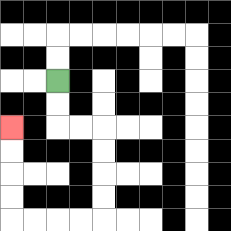{'start': '[2, 3]', 'end': '[0, 5]', 'path_directions': 'D,D,R,R,D,D,D,D,L,L,L,L,U,U,U,U', 'path_coordinates': '[[2, 3], [2, 4], [2, 5], [3, 5], [4, 5], [4, 6], [4, 7], [4, 8], [4, 9], [3, 9], [2, 9], [1, 9], [0, 9], [0, 8], [0, 7], [0, 6], [0, 5]]'}